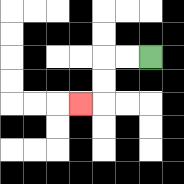{'start': '[6, 2]', 'end': '[3, 4]', 'path_directions': 'L,L,D,D,L', 'path_coordinates': '[[6, 2], [5, 2], [4, 2], [4, 3], [4, 4], [3, 4]]'}